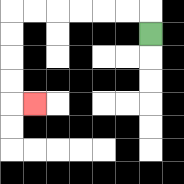{'start': '[6, 1]', 'end': '[1, 4]', 'path_directions': 'U,L,L,L,L,L,L,D,D,D,D,R', 'path_coordinates': '[[6, 1], [6, 0], [5, 0], [4, 0], [3, 0], [2, 0], [1, 0], [0, 0], [0, 1], [0, 2], [0, 3], [0, 4], [1, 4]]'}